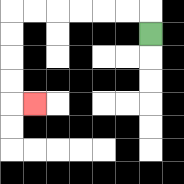{'start': '[6, 1]', 'end': '[1, 4]', 'path_directions': 'U,L,L,L,L,L,L,D,D,D,D,R', 'path_coordinates': '[[6, 1], [6, 0], [5, 0], [4, 0], [3, 0], [2, 0], [1, 0], [0, 0], [0, 1], [0, 2], [0, 3], [0, 4], [1, 4]]'}